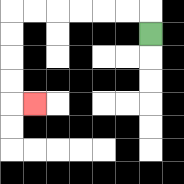{'start': '[6, 1]', 'end': '[1, 4]', 'path_directions': 'U,L,L,L,L,L,L,D,D,D,D,R', 'path_coordinates': '[[6, 1], [6, 0], [5, 0], [4, 0], [3, 0], [2, 0], [1, 0], [0, 0], [0, 1], [0, 2], [0, 3], [0, 4], [1, 4]]'}